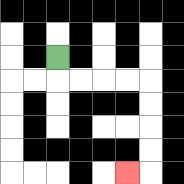{'start': '[2, 2]', 'end': '[5, 7]', 'path_directions': 'D,R,R,R,R,D,D,D,D,L', 'path_coordinates': '[[2, 2], [2, 3], [3, 3], [4, 3], [5, 3], [6, 3], [6, 4], [6, 5], [6, 6], [6, 7], [5, 7]]'}